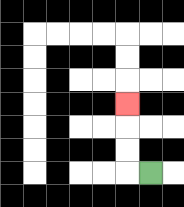{'start': '[6, 7]', 'end': '[5, 4]', 'path_directions': 'L,U,U,U', 'path_coordinates': '[[6, 7], [5, 7], [5, 6], [5, 5], [5, 4]]'}